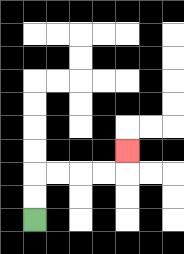{'start': '[1, 9]', 'end': '[5, 6]', 'path_directions': 'U,U,R,R,R,R,U', 'path_coordinates': '[[1, 9], [1, 8], [1, 7], [2, 7], [3, 7], [4, 7], [5, 7], [5, 6]]'}